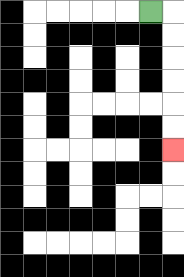{'start': '[6, 0]', 'end': '[7, 6]', 'path_directions': 'R,D,D,D,D,D,D', 'path_coordinates': '[[6, 0], [7, 0], [7, 1], [7, 2], [7, 3], [7, 4], [7, 5], [7, 6]]'}